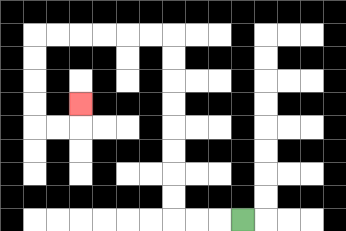{'start': '[10, 9]', 'end': '[3, 4]', 'path_directions': 'L,L,L,U,U,U,U,U,U,U,U,L,L,L,L,L,L,D,D,D,D,R,R,U', 'path_coordinates': '[[10, 9], [9, 9], [8, 9], [7, 9], [7, 8], [7, 7], [7, 6], [7, 5], [7, 4], [7, 3], [7, 2], [7, 1], [6, 1], [5, 1], [4, 1], [3, 1], [2, 1], [1, 1], [1, 2], [1, 3], [1, 4], [1, 5], [2, 5], [3, 5], [3, 4]]'}